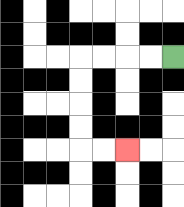{'start': '[7, 2]', 'end': '[5, 6]', 'path_directions': 'L,L,L,L,D,D,D,D,R,R', 'path_coordinates': '[[7, 2], [6, 2], [5, 2], [4, 2], [3, 2], [3, 3], [3, 4], [3, 5], [3, 6], [4, 6], [5, 6]]'}